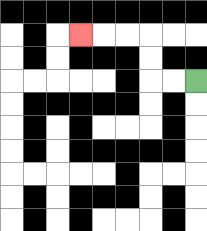{'start': '[8, 3]', 'end': '[3, 1]', 'path_directions': 'L,L,U,U,L,L,L', 'path_coordinates': '[[8, 3], [7, 3], [6, 3], [6, 2], [6, 1], [5, 1], [4, 1], [3, 1]]'}